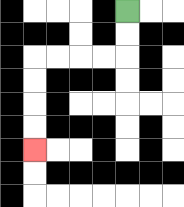{'start': '[5, 0]', 'end': '[1, 6]', 'path_directions': 'D,D,L,L,L,L,D,D,D,D', 'path_coordinates': '[[5, 0], [5, 1], [5, 2], [4, 2], [3, 2], [2, 2], [1, 2], [1, 3], [1, 4], [1, 5], [1, 6]]'}